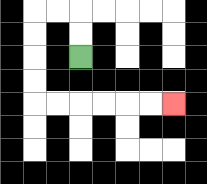{'start': '[3, 2]', 'end': '[7, 4]', 'path_directions': 'U,U,L,L,D,D,D,D,R,R,R,R,R,R', 'path_coordinates': '[[3, 2], [3, 1], [3, 0], [2, 0], [1, 0], [1, 1], [1, 2], [1, 3], [1, 4], [2, 4], [3, 4], [4, 4], [5, 4], [6, 4], [7, 4]]'}